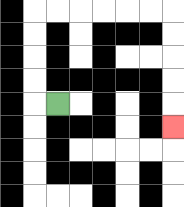{'start': '[2, 4]', 'end': '[7, 5]', 'path_directions': 'L,U,U,U,U,R,R,R,R,R,R,D,D,D,D,D', 'path_coordinates': '[[2, 4], [1, 4], [1, 3], [1, 2], [1, 1], [1, 0], [2, 0], [3, 0], [4, 0], [5, 0], [6, 0], [7, 0], [7, 1], [7, 2], [7, 3], [7, 4], [7, 5]]'}